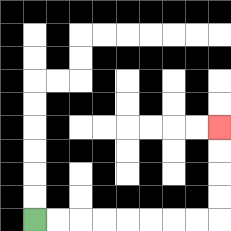{'start': '[1, 9]', 'end': '[9, 5]', 'path_directions': 'R,R,R,R,R,R,R,R,U,U,U,U', 'path_coordinates': '[[1, 9], [2, 9], [3, 9], [4, 9], [5, 9], [6, 9], [7, 9], [8, 9], [9, 9], [9, 8], [9, 7], [9, 6], [9, 5]]'}